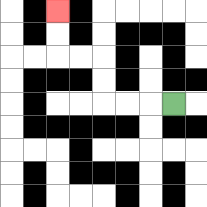{'start': '[7, 4]', 'end': '[2, 0]', 'path_directions': 'L,L,L,U,U,L,L,U,U', 'path_coordinates': '[[7, 4], [6, 4], [5, 4], [4, 4], [4, 3], [4, 2], [3, 2], [2, 2], [2, 1], [2, 0]]'}